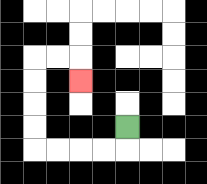{'start': '[5, 5]', 'end': '[3, 3]', 'path_directions': 'D,L,L,L,L,U,U,U,U,R,R,D', 'path_coordinates': '[[5, 5], [5, 6], [4, 6], [3, 6], [2, 6], [1, 6], [1, 5], [1, 4], [1, 3], [1, 2], [2, 2], [3, 2], [3, 3]]'}